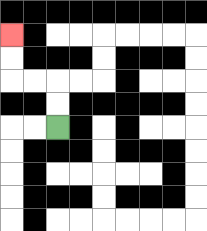{'start': '[2, 5]', 'end': '[0, 1]', 'path_directions': 'U,U,L,L,U,U', 'path_coordinates': '[[2, 5], [2, 4], [2, 3], [1, 3], [0, 3], [0, 2], [0, 1]]'}